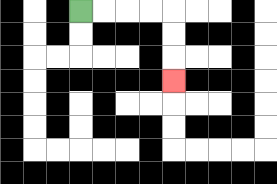{'start': '[3, 0]', 'end': '[7, 3]', 'path_directions': 'R,R,R,R,D,D,D', 'path_coordinates': '[[3, 0], [4, 0], [5, 0], [6, 0], [7, 0], [7, 1], [7, 2], [7, 3]]'}